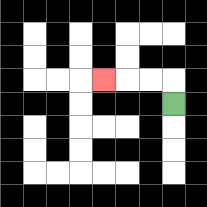{'start': '[7, 4]', 'end': '[4, 3]', 'path_directions': 'U,L,L,L', 'path_coordinates': '[[7, 4], [7, 3], [6, 3], [5, 3], [4, 3]]'}